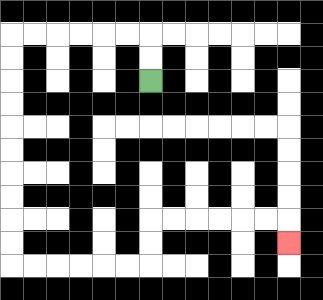{'start': '[6, 3]', 'end': '[12, 10]', 'path_directions': 'U,U,L,L,L,L,L,L,D,D,D,D,D,D,D,D,D,D,R,R,R,R,R,R,U,U,R,R,R,R,R,R,D', 'path_coordinates': '[[6, 3], [6, 2], [6, 1], [5, 1], [4, 1], [3, 1], [2, 1], [1, 1], [0, 1], [0, 2], [0, 3], [0, 4], [0, 5], [0, 6], [0, 7], [0, 8], [0, 9], [0, 10], [0, 11], [1, 11], [2, 11], [3, 11], [4, 11], [5, 11], [6, 11], [6, 10], [6, 9], [7, 9], [8, 9], [9, 9], [10, 9], [11, 9], [12, 9], [12, 10]]'}